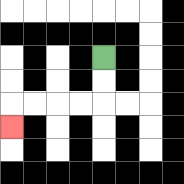{'start': '[4, 2]', 'end': '[0, 5]', 'path_directions': 'D,D,L,L,L,L,D', 'path_coordinates': '[[4, 2], [4, 3], [4, 4], [3, 4], [2, 4], [1, 4], [0, 4], [0, 5]]'}